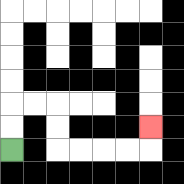{'start': '[0, 6]', 'end': '[6, 5]', 'path_directions': 'U,U,R,R,D,D,R,R,R,R,U', 'path_coordinates': '[[0, 6], [0, 5], [0, 4], [1, 4], [2, 4], [2, 5], [2, 6], [3, 6], [4, 6], [5, 6], [6, 6], [6, 5]]'}